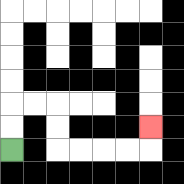{'start': '[0, 6]', 'end': '[6, 5]', 'path_directions': 'U,U,R,R,D,D,R,R,R,R,U', 'path_coordinates': '[[0, 6], [0, 5], [0, 4], [1, 4], [2, 4], [2, 5], [2, 6], [3, 6], [4, 6], [5, 6], [6, 6], [6, 5]]'}